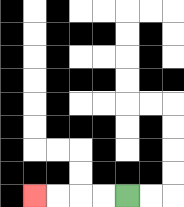{'start': '[5, 8]', 'end': '[1, 8]', 'path_directions': 'L,L,L,L', 'path_coordinates': '[[5, 8], [4, 8], [3, 8], [2, 8], [1, 8]]'}